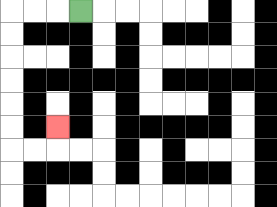{'start': '[3, 0]', 'end': '[2, 5]', 'path_directions': 'L,L,L,D,D,D,D,D,D,R,R,U', 'path_coordinates': '[[3, 0], [2, 0], [1, 0], [0, 0], [0, 1], [0, 2], [0, 3], [0, 4], [0, 5], [0, 6], [1, 6], [2, 6], [2, 5]]'}